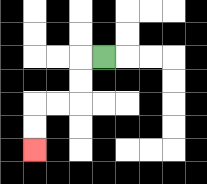{'start': '[4, 2]', 'end': '[1, 6]', 'path_directions': 'L,D,D,L,L,D,D', 'path_coordinates': '[[4, 2], [3, 2], [3, 3], [3, 4], [2, 4], [1, 4], [1, 5], [1, 6]]'}